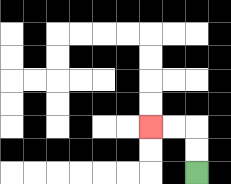{'start': '[8, 7]', 'end': '[6, 5]', 'path_directions': 'U,U,L,L', 'path_coordinates': '[[8, 7], [8, 6], [8, 5], [7, 5], [6, 5]]'}